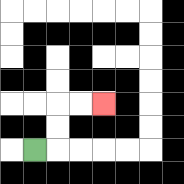{'start': '[1, 6]', 'end': '[4, 4]', 'path_directions': 'R,U,U,R,R', 'path_coordinates': '[[1, 6], [2, 6], [2, 5], [2, 4], [3, 4], [4, 4]]'}